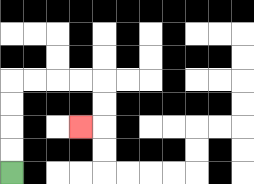{'start': '[0, 7]', 'end': '[3, 5]', 'path_directions': 'U,U,U,U,R,R,R,R,D,D,L', 'path_coordinates': '[[0, 7], [0, 6], [0, 5], [0, 4], [0, 3], [1, 3], [2, 3], [3, 3], [4, 3], [4, 4], [4, 5], [3, 5]]'}